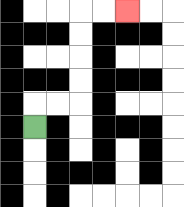{'start': '[1, 5]', 'end': '[5, 0]', 'path_directions': 'U,R,R,U,U,U,U,R,R', 'path_coordinates': '[[1, 5], [1, 4], [2, 4], [3, 4], [3, 3], [3, 2], [3, 1], [3, 0], [4, 0], [5, 0]]'}